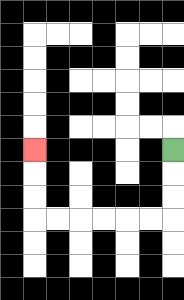{'start': '[7, 6]', 'end': '[1, 6]', 'path_directions': 'D,D,D,L,L,L,L,L,L,U,U,U', 'path_coordinates': '[[7, 6], [7, 7], [7, 8], [7, 9], [6, 9], [5, 9], [4, 9], [3, 9], [2, 9], [1, 9], [1, 8], [1, 7], [1, 6]]'}